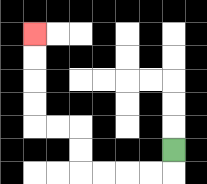{'start': '[7, 6]', 'end': '[1, 1]', 'path_directions': 'D,L,L,L,L,U,U,L,L,U,U,U,U', 'path_coordinates': '[[7, 6], [7, 7], [6, 7], [5, 7], [4, 7], [3, 7], [3, 6], [3, 5], [2, 5], [1, 5], [1, 4], [1, 3], [1, 2], [1, 1]]'}